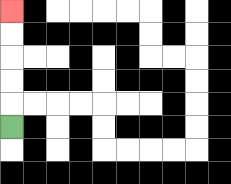{'start': '[0, 5]', 'end': '[0, 0]', 'path_directions': 'U,U,U,U,U', 'path_coordinates': '[[0, 5], [0, 4], [0, 3], [0, 2], [0, 1], [0, 0]]'}